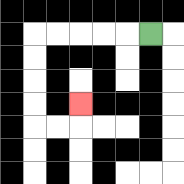{'start': '[6, 1]', 'end': '[3, 4]', 'path_directions': 'L,L,L,L,L,D,D,D,D,R,R,U', 'path_coordinates': '[[6, 1], [5, 1], [4, 1], [3, 1], [2, 1], [1, 1], [1, 2], [1, 3], [1, 4], [1, 5], [2, 5], [3, 5], [3, 4]]'}